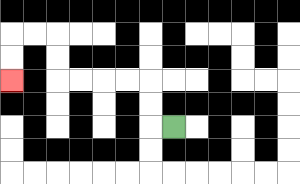{'start': '[7, 5]', 'end': '[0, 3]', 'path_directions': 'L,U,U,L,L,L,L,U,U,L,L,D,D', 'path_coordinates': '[[7, 5], [6, 5], [6, 4], [6, 3], [5, 3], [4, 3], [3, 3], [2, 3], [2, 2], [2, 1], [1, 1], [0, 1], [0, 2], [0, 3]]'}